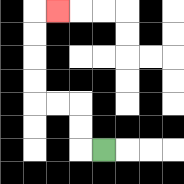{'start': '[4, 6]', 'end': '[2, 0]', 'path_directions': 'L,U,U,L,L,U,U,U,U,R', 'path_coordinates': '[[4, 6], [3, 6], [3, 5], [3, 4], [2, 4], [1, 4], [1, 3], [1, 2], [1, 1], [1, 0], [2, 0]]'}